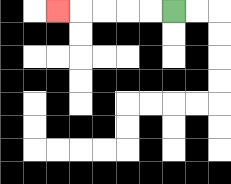{'start': '[7, 0]', 'end': '[2, 0]', 'path_directions': 'L,L,L,L,L', 'path_coordinates': '[[7, 0], [6, 0], [5, 0], [4, 0], [3, 0], [2, 0]]'}